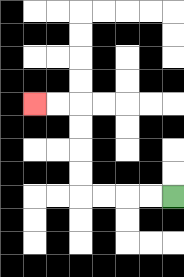{'start': '[7, 8]', 'end': '[1, 4]', 'path_directions': 'L,L,L,L,U,U,U,U,L,L', 'path_coordinates': '[[7, 8], [6, 8], [5, 8], [4, 8], [3, 8], [3, 7], [3, 6], [3, 5], [3, 4], [2, 4], [1, 4]]'}